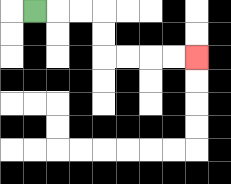{'start': '[1, 0]', 'end': '[8, 2]', 'path_directions': 'R,R,R,D,D,R,R,R,R', 'path_coordinates': '[[1, 0], [2, 0], [3, 0], [4, 0], [4, 1], [4, 2], [5, 2], [6, 2], [7, 2], [8, 2]]'}